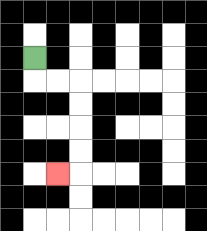{'start': '[1, 2]', 'end': '[2, 7]', 'path_directions': 'D,R,R,D,D,D,D,L', 'path_coordinates': '[[1, 2], [1, 3], [2, 3], [3, 3], [3, 4], [3, 5], [3, 6], [3, 7], [2, 7]]'}